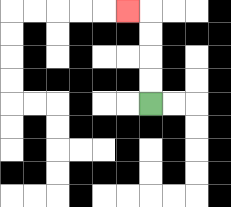{'start': '[6, 4]', 'end': '[5, 0]', 'path_directions': 'U,U,U,U,L', 'path_coordinates': '[[6, 4], [6, 3], [6, 2], [6, 1], [6, 0], [5, 0]]'}